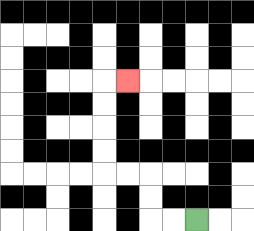{'start': '[8, 9]', 'end': '[5, 3]', 'path_directions': 'L,L,U,U,L,L,U,U,U,U,R', 'path_coordinates': '[[8, 9], [7, 9], [6, 9], [6, 8], [6, 7], [5, 7], [4, 7], [4, 6], [4, 5], [4, 4], [4, 3], [5, 3]]'}